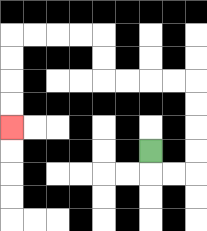{'start': '[6, 6]', 'end': '[0, 5]', 'path_directions': 'D,R,R,U,U,U,U,L,L,L,L,U,U,L,L,L,L,D,D,D,D', 'path_coordinates': '[[6, 6], [6, 7], [7, 7], [8, 7], [8, 6], [8, 5], [8, 4], [8, 3], [7, 3], [6, 3], [5, 3], [4, 3], [4, 2], [4, 1], [3, 1], [2, 1], [1, 1], [0, 1], [0, 2], [0, 3], [0, 4], [0, 5]]'}